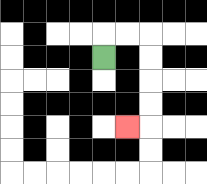{'start': '[4, 2]', 'end': '[5, 5]', 'path_directions': 'U,R,R,D,D,D,D,L', 'path_coordinates': '[[4, 2], [4, 1], [5, 1], [6, 1], [6, 2], [6, 3], [6, 4], [6, 5], [5, 5]]'}